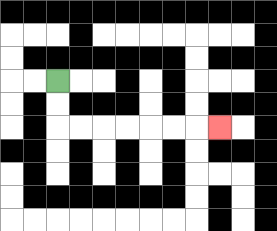{'start': '[2, 3]', 'end': '[9, 5]', 'path_directions': 'D,D,R,R,R,R,R,R,R', 'path_coordinates': '[[2, 3], [2, 4], [2, 5], [3, 5], [4, 5], [5, 5], [6, 5], [7, 5], [8, 5], [9, 5]]'}